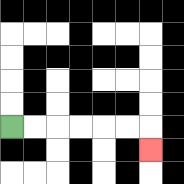{'start': '[0, 5]', 'end': '[6, 6]', 'path_directions': 'R,R,R,R,R,R,D', 'path_coordinates': '[[0, 5], [1, 5], [2, 5], [3, 5], [4, 5], [5, 5], [6, 5], [6, 6]]'}